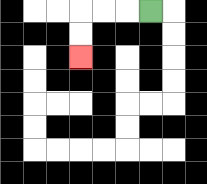{'start': '[6, 0]', 'end': '[3, 2]', 'path_directions': 'L,L,L,D,D', 'path_coordinates': '[[6, 0], [5, 0], [4, 0], [3, 0], [3, 1], [3, 2]]'}